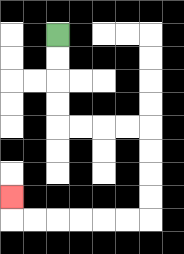{'start': '[2, 1]', 'end': '[0, 8]', 'path_directions': 'D,D,D,D,R,R,R,R,D,D,D,D,L,L,L,L,L,L,U', 'path_coordinates': '[[2, 1], [2, 2], [2, 3], [2, 4], [2, 5], [3, 5], [4, 5], [5, 5], [6, 5], [6, 6], [6, 7], [6, 8], [6, 9], [5, 9], [4, 9], [3, 9], [2, 9], [1, 9], [0, 9], [0, 8]]'}